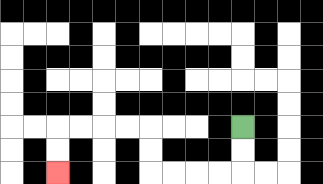{'start': '[10, 5]', 'end': '[2, 7]', 'path_directions': 'D,D,L,L,L,L,U,U,L,L,L,L,D,D', 'path_coordinates': '[[10, 5], [10, 6], [10, 7], [9, 7], [8, 7], [7, 7], [6, 7], [6, 6], [6, 5], [5, 5], [4, 5], [3, 5], [2, 5], [2, 6], [2, 7]]'}